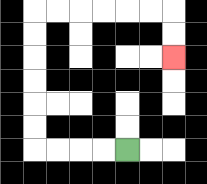{'start': '[5, 6]', 'end': '[7, 2]', 'path_directions': 'L,L,L,L,U,U,U,U,U,U,R,R,R,R,R,R,D,D', 'path_coordinates': '[[5, 6], [4, 6], [3, 6], [2, 6], [1, 6], [1, 5], [1, 4], [1, 3], [1, 2], [1, 1], [1, 0], [2, 0], [3, 0], [4, 0], [5, 0], [6, 0], [7, 0], [7, 1], [7, 2]]'}